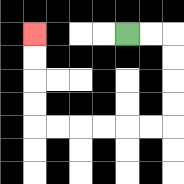{'start': '[5, 1]', 'end': '[1, 1]', 'path_directions': 'R,R,D,D,D,D,L,L,L,L,L,L,U,U,U,U', 'path_coordinates': '[[5, 1], [6, 1], [7, 1], [7, 2], [7, 3], [7, 4], [7, 5], [6, 5], [5, 5], [4, 5], [3, 5], [2, 5], [1, 5], [1, 4], [1, 3], [1, 2], [1, 1]]'}